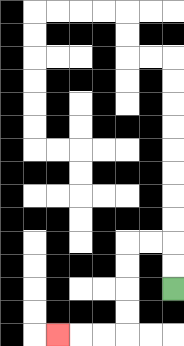{'start': '[7, 12]', 'end': '[2, 14]', 'path_directions': 'U,U,L,L,D,D,D,D,L,L,L', 'path_coordinates': '[[7, 12], [7, 11], [7, 10], [6, 10], [5, 10], [5, 11], [5, 12], [5, 13], [5, 14], [4, 14], [3, 14], [2, 14]]'}